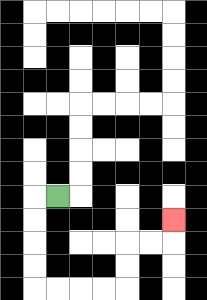{'start': '[2, 8]', 'end': '[7, 9]', 'path_directions': 'L,D,D,D,D,R,R,R,R,U,U,R,R,U', 'path_coordinates': '[[2, 8], [1, 8], [1, 9], [1, 10], [1, 11], [1, 12], [2, 12], [3, 12], [4, 12], [5, 12], [5, 11], [5, 10], [6, 10], [7, 10], [7, 9]]'}